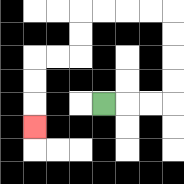{'start': '[4, 4]', 'end': '[1, 5]', 'path_directions': 'R,R,R,U,U,U,U,L,L,L,L,D,D,L,L,D,D,D', 'path_coordinates': '[[4, 4], [5, 4], [6, 4], [7, 4], [7, 3], [7, 2], [7, 1], [7, 0], [6, 0], [5, 0], [4, 0], [3, 0], [3, 1], [3, 2], [2, 2], [1, 2], [1, 3], [1, 4], [1, 5]]'}